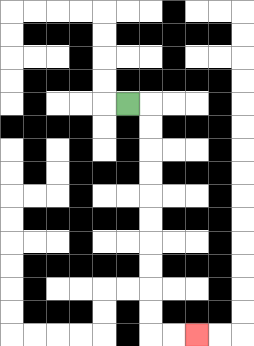{'start': '[5, 4]', 'end': '[8, 14]', 'path_directions': 'R,D,D,D,D,D,D,D,D,D,D,R,R', 'path_coordinates': '[[5, 4], [6, 4], [6, 5], [6, 6], [6, 7], [6, 8], [6, 9], [6, 10], [6, 11], [6, 12], [6, 13], [6, 14], [7, 14], [8, 14]]'}